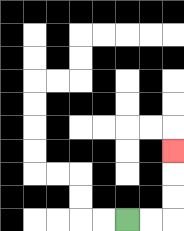{'start': '[5, 9]', 'end': '[7, 6]', 'path_directions': 'R,R,U,U,U', 'path_coordinates': '[[5, 9], [6, 9], [7, 9], [7, 8], [7, 7], [7, 6]]'}